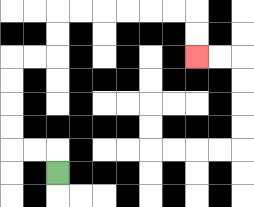{'start': '[2, 7]', 'end': '[8, 2]', 'path_directions': 'U,L,L,U,U,U,U,R,R,U,U,R,R,R,R,R,R,D,D', 'path_coordinates': '[[2, 7], [2, 6], [1, 6], [0, 6], [0, 5], [0, 4], [0, 3], [0, 2], [1, 2], [2, 2], [2, 1], [2, 0], [3, 0], [4, 0], [5, 0], [6, 0], [7, 0], [8, 0], [8, 1], [8, 2]]'}